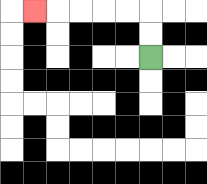{'start': '[6, 2]', 'end': '[1, 0]', 'path_directions': 'U,U,L,L,L,L,L', 'path_coordinates': '[[6, 2], [6, 1], [6, 0], [5, 0], [4, 0], [3, 0], [2, 0], [1, 0]]'}